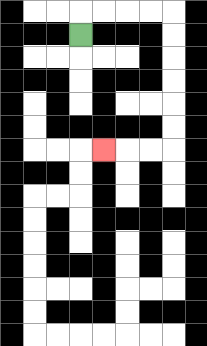{'start': '[3, 1]', 'end': '[4, 6]', 'path_directions': 'U,R,R,R,R,D,D,D,D,D,D,L,L,L', 'path_coordinates': '[[3, 1], [3, 0], [4, 0], [5, 0], [6, 0], [7, 0], [7, 1], [7, 2], [7, 3], [7, 4], [7, 5], [7, 6], [6, 6], [5, 6], [4, 6]]'}